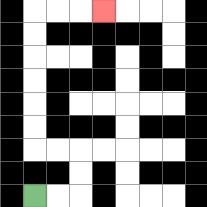{'start': '[1, 8]', 'end': '[4, 0]', 'path_directions': 'R,R,U,U,L,L,U,U,U,U,U,U,R,R,R', 'path_coordinates': '[[1, 8], [2, 8], [3, 8], [3, 7], [3, 6], [2, 6], [1, 6], [1, 5], [1, 4], [1, 3], [1, 2], [1, 1], [1, 0], [2, 0], [3, 0], [4, 0]]'}